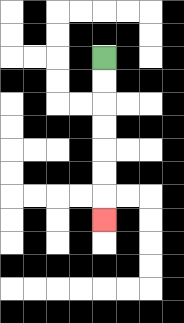{'start': '[4, 2]', 'end': '[4, 9]', 'path_directions': 'D,D,D,D,D,D,D', 'path_coordinates': '[[4, 2], [4, 3], [4, 4], [4, 5], [4, 6], [4, 7], [4, 8], [4, 9]]'}